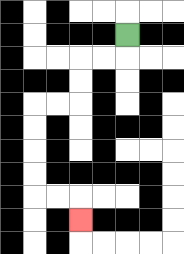{'start': '[5, 1]', 'end': '[3, 9]', 'path_directions': 'D,L,L,D,D,L,L,D,D,D,D,R,R,D', 'path_coordinates': '[[5, 1], [5, 2], [4, 2], [3, 2], [3, 3], [3, 4], [2, 4], [1, 4], [1, 5], [1, 6], [1, 7], [1, 8], [2, 8], [3, 8], [3, 9]]'}